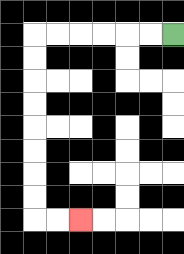{'start': '[7, 1]', 'end': '[3, 9]', 'path_directions': 'L,L,L,L,L,L,D,D,D,D,D,D,D,D,R,R', 'path_coordinates': '[[7, 1], [6, 1], [5, 1], [4, 1], [3, 1], [2, 1], [1, 1], [1, 2], [1, 3], [1, 4], [1, 5], [1, 6], [1, 7], [1, 8], [1, 9], [2, 9], [3, 9]]'}